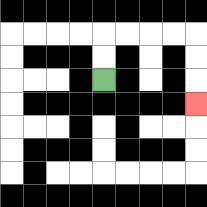{'start': '[4, 3]', 'end': '[8, 4]', 'path_directions': 'U,U,R,R,R,R,D,D,D', 'path_coordinates': '[[4, 3], [4, 2], [4, 1], [5, 1], [6, 1], [7, 1], [8, 1], [8, 2], [8, 3], [8, 4]]'}